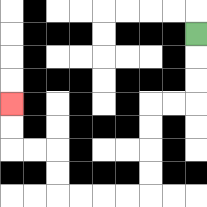{'start': '[8, 1]', 'end': '[0, 4]', 'path_directions': 'D,D,D,L,L,D,D,D,D,L,L,L,L,U,U,L,L,U,U', 'path_coordinates': '[[8, 1], [8, 2], [8, 3], [8, 4], [7, 4], [6, 4], [6, 5], [6, 6], [6, 7], [6, 8], [5, 8], [4, 8], [3, 8], [2, 8], [2, 7], [2, 6], [1, 6], [0, 6], [0, 5], [0, 4]]'}